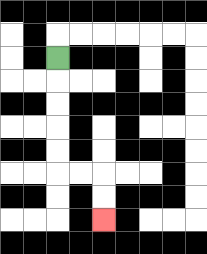{'start': '[2, 2]', 'end': '[4, 9]', 'path_directions': 'D,D,D,D,D,R,R,D,D', 'path_coordinates': '[[2, 2], [2, 3], [2, 4], [2, 5], [2, 6], [2, 7], [3, 7], [4, 7], [4, 8], [4, 9]]'}